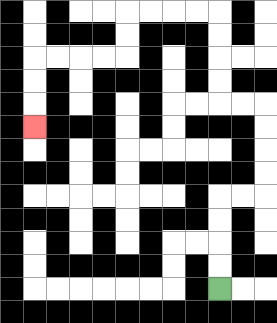{'start': '[9, 12]', 'end': '[1, 5]', 'path_directions': 'U,U,U,U,R,R,U,U,U,U,L,L,U,U,U,U,L,L,L,L,D,D,L,L,L,L,D,D,D', 'path_coordinates': '[[9, 12], [9, 11], [9, 10], [9, 9], [9, 8], [10, 8], [11, 8], [11, 7], [11, 6], [11, 5], [11, 4], [10, 4], [9, 4], [9, 3], [9, 2], [9, 1], [9, 0], [8, 0], [7, 0], [6, 0], [5, 0], [5, 1], [5, 2], [4, 2], [3, 2], [2, 2], [1, 2], [1, 3], [1, 4], [1, 5]]'}